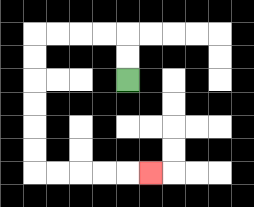{'start': '[5, 3]', 'end': '[6, 7]', 'path_directions': 'U,U,L,L,L,L,D,D,D,D,D,D,R,R,R,R,R', 'path_coordinates': '[[5, 3], [5, 2], [5, 1], [4, 1], [3, 1], [2, 1], [1, 1], [1, 2], [1, 3], [1, 4], [1, 5], [1, 6], [1, 7], [2, 7], [3, 7], [4, 7], [5, 7], [6, 7]]'}